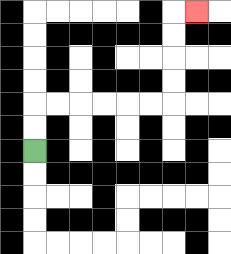{'start': '[1, 6]', 'end': '[8, 0]', 'path_directions': 'U,U,R,R,R,R,R,R,U,U,U,U,R', 'path_coordinates': '[[1, 6], [1, 5], [1, 4], [2, 4], [3, 4], [4, 4], [5, 4], [6, 4], [7, 4], [7, 3], [7, 2], [7, 1], [7, 0], [8, 0]]'}